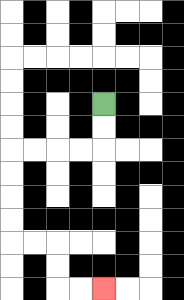{'start': '[4, 4]', 'end': '[4, 12]', 'path_directions': 'D,D,L,L,L,L,D,D,D,D,R,R,D,D,R,R', 'path_coordinates': '[[4, 4], [4, 5], [4, 6], [3, 6], [2, 6], [1, 6], [0, 6], [0, 7], [0, 8], [0, 9], [0, 10], [1, 10], [2, 10], [2, 11], [2, 12], [3, 12], [4, 12]]'}